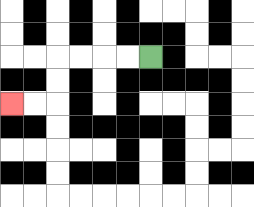{'start': '[6, 2]', 'end': '[0, 4]', 'path_directions': 'L,L,L,L,D,D,L,L', 'path_coordinates': '[[6, 2], [5, 2], [4, 2], [3, 2], [2, 2], [2, 3], [2, 4], [1, 4], [0, 4]]'}